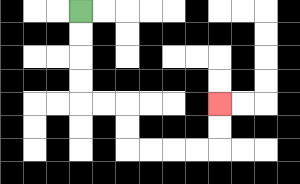{'start': '[3, 0]', 'end': '[9, 4]', 'path_directions': 'D,D,D,D,R,R,D,D,R,R,R,R,U,U', 'path_coordinates': '[[3, 0], [3, 1], [3, 2], [3, 3], [3, 4], [4, 4], [5, 4], [5, 5], [5, 6], [6, 6], [7, 6], [8, 6], [9, 6], [9, 5], [9, 4]]'}